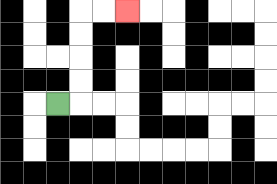{'start': '[2, 4]', 'end': '[5, 0]', 'path_directions': 'R,U,U,U,U,R,R', 'path_coordinates': '[[2, 4], [3, 4], [3, 3], [3, 2], [3, 1], [3, 0], [4, 0], [5, 0]]'}